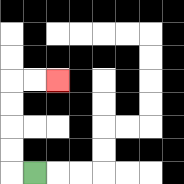{'start': '[1, 7]', 'end': '[2, 3]', 'path_directions': 'L,U,U,U,U,R,R', 'path_coordinates': '[[1, 7], [0, 7], [0, 6], [0, 5], [0, 4], [0, 3], [1, 3], [2, 3]]'}